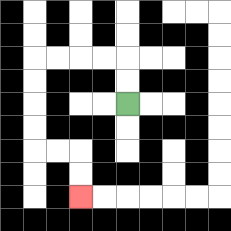{'start': '[5, 4]', 'end': '[3, 8]', 'path_directions': 'U,U,L,L,L,L,D,D,D,D,R,R,D,D', 'path_coordinates': '[[5, 4], [5, 3], [5, 2], [4, 2], [3, 2], [2, 2], [1, 2], [1, 3], [1, 4], [1, 5], [1, 6], [2, 6], [3, 6], [3, 7], [3, 8]]'}